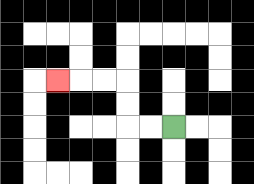{'start': '[7, 5]', 'end': '[2, 3]', 'path_directions': 'L,L,U,U,L,L,L', 'path_coordinates': '[[7, 5], [6, 5], [5, 5], [5, 4], [5, 3], [4, 3], [3, 3], [2, 3]]'}